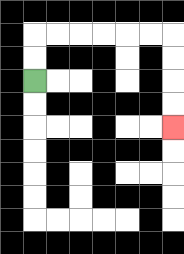{'start': '[1, 3]', 'end': '[7, 5]', 'path_directions': 'U,U,R,R,R,R,R,R,D,D,D,D', 'path_coordinates': '[[1, 3], [1, 2], [1, 1], [2, 1], [3, 1], [4, 1], [5, 1], [6, 1], [7, 1], [7, 2], [7, 3], [7, 4], [7, 5]]'}